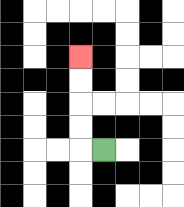{'start': '[4, 6]', 'end': '[3, 2]', 'path_directions': 'L,U,U,U,U', 'path_coordinates': '[[4, 6], [3, 6], [3, 5], [3, 4], [3, 3], [3, 2]]'}